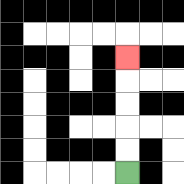{'start': '[5, 7]', 'end': '[5, 2]', 'path_directions': 'U,U,U,U,U', 'path_coordinates': '[[5, 7], [5, 6], [5, 5], [5, 4], [5, 3], [5, 2]]'}